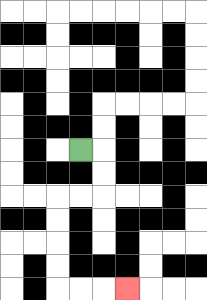{'start': '[3, 6]', 'end': '[5, 12]', 'path_directions': 'R,D,D,L,L,D,D,D,D,R,R,R', 'path_coordinates': '[[3, 6], [4, 6], [4, 7], [4, 8], [3, 8], [2, 8], [2, 9], [2, 10], [2, 11], [2, 12], [3, 12], [4, 12], [5, 12]]'}